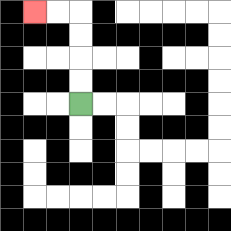{'start': '[3, 4]', 'end': '[1, 0]', 'path_directions': 'U,U,U,U,L,L', 'path_coordinates': '[[3, 4], [3, 3], [3, 2], [3, 1], [3, 0], [2, 0], [1, 0]]'}